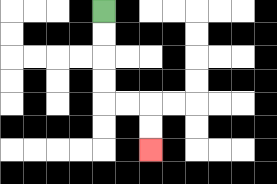{'start': '[4, 0]', 'end': '[6, 6]', 'path_directions': 'D,D,D,D,R,R,D,D', 'path_coordinates': '[[4, 0], [4, 1], [4, 2], [4, 3], [4, 4], [5, 4], [6, 4], [6, 5], [6, 6]]'}